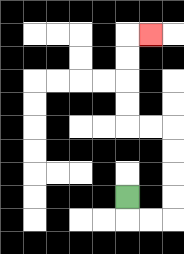{'start': '[5, 8]', 'end': '[6, 1]', 'path_directions': 'D,R,R,U,U,U,U,L,L,U,U,U,U,R', 'path_coordinates': '[[5, 8], [5, 9], [6, 9], [7, 9], [7, 8], [7, 7], [7, 6], [7, 5], [6, 5], [5, 5], [5, 4], [5, 3], [5, 2], [5, 1], [6, 1]]'}